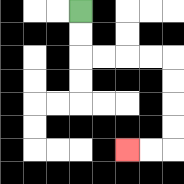{'start': '[3, 0]', 'end': '[5, 6]', 'path_directions': 'D,D,R,R,R,R,D,D,D,D,L,L', 'path_coordinates': '[[3, 0], [3, 1], [3, 2], [4, 2], [5, 2], [6, 2], [7, 2], [7, 3], [7, 4], [7, 5], [7, 6], [6, 6], [5, 6]]'}